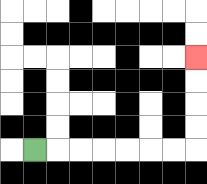{'start': '[1, 6]', 'end': '[8, 2]', 'path_directions': 'R,R,R,R,R,R,R,U,U,U,U', 'path_coordinates': '[[1, 6], [2, 6], [3, 6], [4, 6], [5, 6], [6, 6], [7, 6], [8, 6], [8, 5], [8, 4], [8, 3], [8, 2]]'}